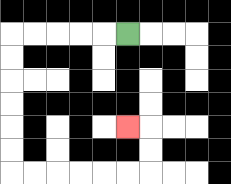{'start': '[5, 1]', 'end': '[5, 5]', 'path_directions': 'L,L,L,L,L,D,D,D,D,D,D,R,R,R,R,R,R,U,U,L', 'path_coordinates': '[[5, 1], [4, 1], [3, 1], [2, 1], [1, 1], [0, 1], [0, 2], [0, 3], [0, 4], [0, 5], [0, 6], [0, 7], [1, 7], [2, 7], [3, 7], [4, 7], [5, 7], [6, 7], [6, 6], [6, 5], [5, 5]]'}